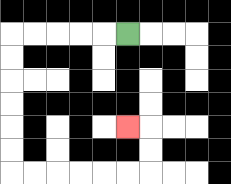{'start': '[5, 1]', 'end': '[5, 5]', 'path_directions': 'L,L,L,L,L,D,D,D,D,D,D,R,R,R,R,R,R,U,U,L', 'path_coordinates': '[[5, 1], [4, 1], [3, 1], [2, 1], [1, 1], [0, 1], [0, 2], [0, 3], [0, 4], [0, 5], [0, 6], [0, 7], [1, 7], [2, 7], [3, 7], [4, 7], [5, 7], [6, 7], [6, 6], [6, 5], [5, 5]]'}